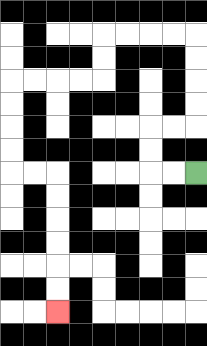{'start': '[8, 7]', 'end': '[2, 13]', 'path_directions': 'L,L,U,U,R,R,U,U,U,U,L,L,L,L,D,D,L,L,L,L,D,D,D,D,R,R,D,D,D,D,D,D', 'path_coordinates': '[[8, 7], [7, 7], [6, 7], [6, 6], [6, 5], [7, 5], [8, 5], [8, 4], [8, 3], [8, 2], [8, 1], [7, 1], [6, 1], [5, 1], [4, 1], [4, 2], [4, 3], [3, 3], [2, 3], [1, 3], [0, 3], [0, 4], [0, 5], [0, 6], [0, 7], [1, 7], [2, 7], [2, 8], [2, 9], [2, 10], [2, 11], [2, 12], [2, 13]]'}